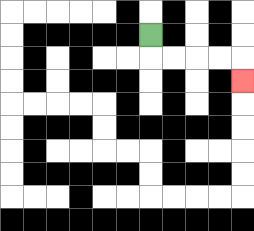{'start': '[6, 1]', 'end': '[10, 3]', 'path_directions': 'D,R,R,R,R,D', 'path_coordinates': '[[6, 1], [6, 2], [7, 2], [8, 2], [9, 2], [10, 2], [10, 3]]'}